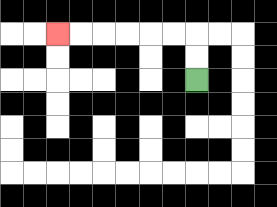{'start': '[8, 3]', 'end': '[2, 1]', 'path_directions': 'U,U,L,L,L,L,L,L', 'path_coordinates': '[[8, 3], [8, 2], [8, 1], [7, 1], [6, 1], [5, 1], [4, 1], [3, 1], [2, 1]]'}